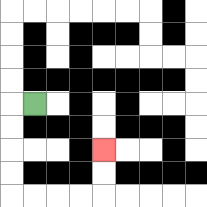{'start': '[1, 4]', 'end': '[4, 6]', 'path_directions': 'L,D,D,D,D,R,R,R,R,U,U', 'path_coordinates': '[[1, 4], [0, 4], [0, 5], [0, 6], [0, 7], [0, 8], [1, 8], [2, 8], [3, 8], [4, 8], [4, 7], [4, 6]]'}